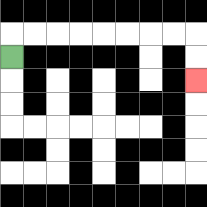{'start': '[0, 2]', 'end': '[8, 3]', 'path_directions': 'U,R,R,R,R,R,R,R,R,D,D', 'path_coordinates': '[[0, 2], [0, 1], [1, 1], [2, 1], [3, 1], [4, 1], [5, 1], [6, 1], [7, 1], [8, 1], [8, 2], [8, 3]]'}